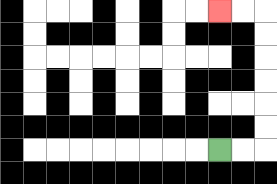{'start': '[9, 6]', 'end': '[9, 0]', 'path_directions': 'R,R,U,U,U,U,U,U,L,L', 'path_coordinates': '[[9, 6], [10, 6], [11, 6], [11, 5], [11, 4], [11, 3], [11, 2], [11, 1], [11, 0], [10, 0], [9, 0]]'}